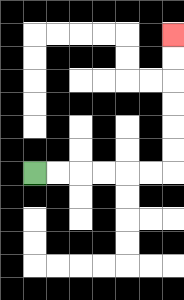{'start': '[1, 7]', 'end': '[7, 1]', 'path_directions': 'R,R,R,R,R,R,U,U,U,U,U,U', 'path_coordinates': '[[1, 7], [2, 7], [3, 7], [4, 7], [5, 7], [6, 7], [7, 7], [7, 6], [7, 5], [7, 4], [7, 3], [7, 2], [7, 1]]'}